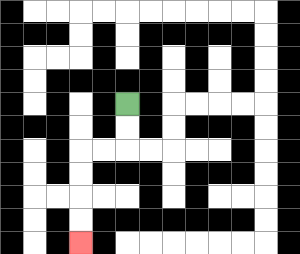{'start': '[5, 4]', 'end': '[3, 10]', 'path_directions': 'D,D,L,L,D,D,D,D', 'path_coordinates': '[[5, 4], [5, 5], [5, 6], [4, 6], [3, 6], [3, 7], [3, 8], [3, 9], [3, 10]]'}